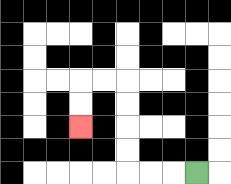{'start': '[8, 7]', 'end': '[3, 5]', 'path_directions': 'L,L,L,U,U,U,U,L,L,D,D', 'path_coordinates': '[[8, 7], [7, 7], [6, 7], [5, 7], [5, 6], [5, 5], [5, 4], [5, 3], [4, 3], [3, 3], [3, 4], [3, 5]]'}